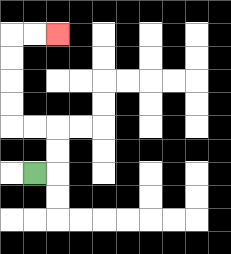{'start': '[1, 7]', 'end': '[2, 1]', 'path_directions': 'R,U,U,L,L,U,U,U,U,R,R', 'path_coordinates': '[[1, 7], [2, 7], [2, 6], [2, 5], [1, 5], [0, 5], [0, 4], [0, 3], [0, 2], [0, 1], [1, 1], [2, 1]]'}